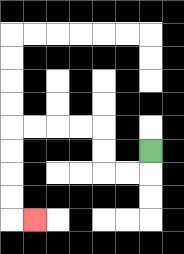{'start': '[6, 6]', 'end': '[1, 9]', 'path_directions': 'D,L,L,U,U,L,L,L,L,D,D,D,D,R', 'path_coordinates': '[[6, 6], [6, 7], [5, 7], [4, 7], [4, 6], [4, 5], [3, 5], [2, 5], [1, 5], [0, 5], [0, 6], [0, 7], [0, 8], [0, 9], [1, 9]]'}